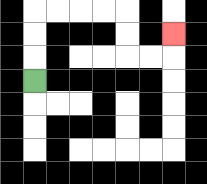{'start': '[1, 3]', 'end': '[7, 1]', 'path_directions': 'U,U,U,R,R,R,R,D,D,R,R,U', 'path_coordinates': '[[1, 3], [1, 2], [1, 1], [1, 0], [2, 0], [3, 0], [4, 0], [5, 0], [5, 1], [5, 2], [6, 2], [7, 2], [7, 1]]'}